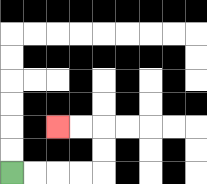{'start': '[0, 7]', 'end': '[2, 5]', 'path_directions': 'R,R,R,R,U,U,L,L', 'path_coordinates': '[[0, 7], [1, 7], [2, 7], [3, 7], [4, 7], [4, 6], [4, 5], [3, 5], [2, 5]]'}